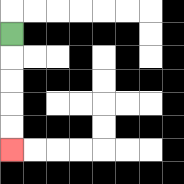{'start': '[0, 1]', 'end': '[0, 6]', 'path_directions': 'D,D,D,D,D', 'path_coordinates': '[[0, 1], [0, 2], [0, 3], [0, 4], [0, 5], [0, 6]]'}